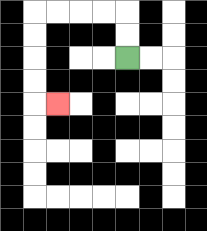{'start': '[5, 2]', 'end': '[2, 4]', 'path_directions': 'U,U,L,L,L,L,D,D,D,D,R', 'path_coordinates': '[[5, 2], [5, 1], [5, 0], [4, 0], [3, 0], [2, 0], [1, 0], [1, 1], [1, 2], [1, 3], [1, 4], [2, 4]]'}